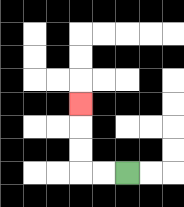{'start': '[5, 7]', 'end': '[3, 4]', 'path_directions': 'L,L,U,U,U', 'path_coordinates': '[[5, 7], [4, 7], [3, 7], [3, 6], [3, 5], [3, 4]]'}